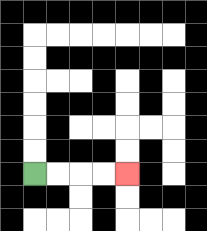{'start': '[1, 7]', 'end': '[5, 7]', 'path_directions': 'R,R,R,R', 'path_coordinates': '[[1, 7], [2, 7], [3, 7], [4, 7], [5, 7]]'}